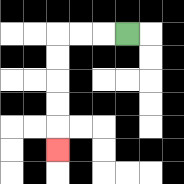{'start': '[5, 1]', 'end': '[2, 6]', 'path_directions': 'L,L,L,D,D,D,D,D', 'path_coordinates': '[[5, 1], [4, 1], [3, 1], [2, 1], [2, 2], [2, 3], [2, 4], [2, 5], [2, 6]]'}